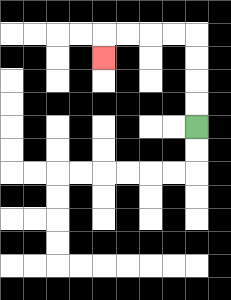{'start': '[8, 5]', 'end': '[4, 2]', 'path_directions': 'U,U,U,U,L,L,L,L,D', 'path_coordinates': '[[8, 5], [8, 4], [8, 3], [8, 2], [8, 1], [7, 1], [6, 1], [5, 1], [4, 1], [4, 2]]'}